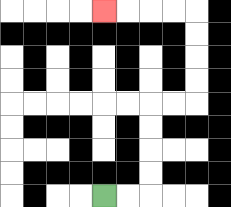{'start': '[4, 8]', 'end': '[4, 0]', 'path_directions': 'R,R,U,U,U,U,R,R,U,U,U,U,L,L,L,L', 'path_coordinates': '[[4, 8], [5, 8], [6, 8], [6, 7], [6, 6], [6, 5], [6, 4], [7, 4], [8, 4], [8, 3], [8, 2], [8, 1], [8, 0], [7, 0], [6, 0], [5, 0], [4, 0]]'}